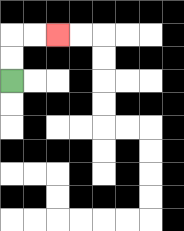{'start': '[0, 3]', 'end': '[2, 1]', 'path_directions': 'U,U,R,R', 'path_coordinates': '[[0, 3], [0, 2], [0, 1], [1, 1], [2, 1]]'}